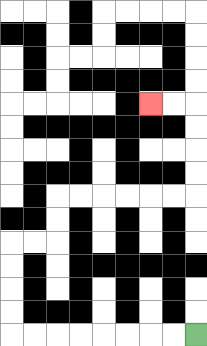{'start': '[8, 14]', 'end': '[6, 4]', 'path_directions': 'L,L,L,L,L,L,L,L,U,U,U,U,R,R,U,U,R,R,R,R,R,R,U,U,U,U,L,L', 'path_coordinates': '[[8, 14], [7, 14], [6, 14], [5, 14], [4, 14], [3, 14], [2, 14], [1, 14], [0, 14], [0, 13], [0, 12], [0, 11], [0, 10], [1, 10], [2, 10], [2, 9], [2, 8], [3, 8], [4, 8], [5, 8], [6, 8], [7, 8], [8, 8], [8, 7], [8, 6], [8, 5], [8, 4], [7, 4], [6, 4]]'}